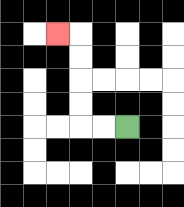{'start': '[5, 5]', 'end': '[2, 1]', 'path_directions': 'L,L,U,U,U,U,L', 'path_coordinates': '[[5, 5], [4, 5], [3, 5], [3, 4], [3, 3], [3, 2], [3, 1], [2, 1]]'}